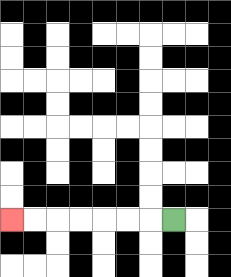{'start': '[7, 9]', 'end': '[0, 9]', 'path_directions': 'L,L,L,L,L,L,L', 'path_coordinates': '[[7, 9], [6, 9], [5, 9], [4, 9], [3, 9], [2, 9], [1, 9], [0, 9]]'}